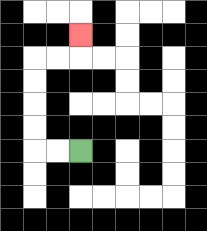{'start': '[3, 6]', 'end': '[3, 1]', 'path_directions': 'L,L,U,U,U,U,R,R,U', 'path_coordinates': '[[3, 6], [2, 6], [1, 6], [1, 5], [1, 4], [1, 3], [1, 2], [2, 2], [3, 2], [3, 1]]'}